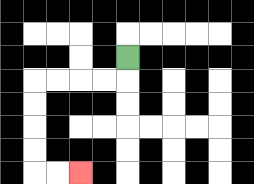{'start': '[5, 2]', 'end': '[3, 7]', 'path_directions': 'D,L,L,L,L,D,D,D,D,R,R', 'path_coordinates': '[[5, 2], [5, 3], [4, 3], [3, 3], [2, 3], [1, 3], [1, 4], [1, 5], [1, 6], [1, 7], [2, 7], [3, 7]]'}